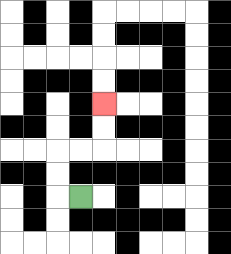{'start': '[3, 8]', 'end': '[4, 4]', 'path_directions': 'L,U,U,R,R,U,U', 'path_coordinates': '[[3, 8], [2, 8], [2, 7], [2, 6], [3, 6], [4, 6], [4, 5], [4, 4]]'}